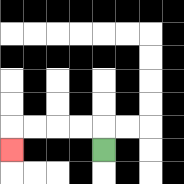{'start': '[4, 6]', 'end': '[0, 6]', 'path_directions': 'U,L,L,L,L,D', 'path_coordinates': '[[4, 6], [4, 5], [3, 5], [2, 5], [1, 5], [0, 5], [0, 6]]'}